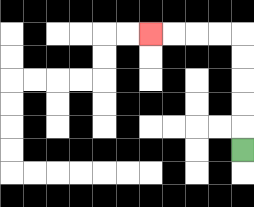{'start': '[10, 6]', 'end': '[6, 1]', 'path_directions': 'U,U,U,U,U,L,L,L,L', 'path_coordinates': '[[10, 6], [10, 5], [10, 4], [10, 3], [10, 2], [10, 1], [9, 1], [8, 1], [7, 1], [6, 1]]'}